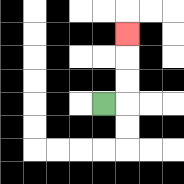{'start': '[4, 4]', 'end': '[5, 1]', 'path_directions': 'R,U,U,U', 'path_coordinates': '[[4, 4], [5, 4], [5, 3], [5, 2], [5, 1]]'}